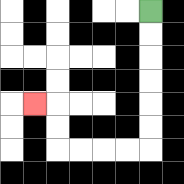{'start': '[6, 0]', 'end': '[1, 4]', 'path_directions': 'D,D,D,D,D,D,L,L,L,L,U,U,L', 'path_coordinates': '[[6, 0], [6, 1], [6, 2], [6, 3], [6, 4], [6, 5], [6, 6], [5, 6], [4, 6], [3, 6], [2, 6], [2, 5], [2, 4], [1, 4]]'}